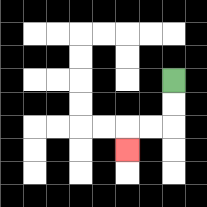{'start': '[7, 3]', 'end': '[5, 6]', 'path_directions': 'D,D,L,L,D', 'path_coordinates': '[[7, 3], [7, 4], [7, 5], [6, 5], [5, 5], [5, 6]]'}